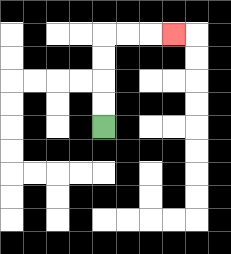{'start': '[4, 5]', 'end': '[7, 1]', 'path_directions': 'U,U,U,U,R,R,R', 'path_coordinates': '[[4, 5], [4, 4], [4, 3], [4, 2], [4, 1], [5, 1], [6, 1], [7, 1]]'}